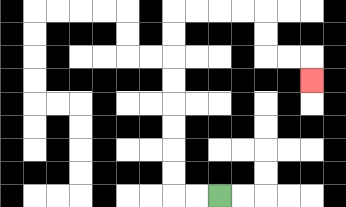{'start': '[9, 8]', 'end': '[13, 3]', 'path_directions': 'L,L,U,U,U,U,U,U,U,U,R,R,R,R,D,D,R,R,D', 'path_coordinates': '[[9, 8], [8, 8], [7, 8], [7, 7], [7, 6], [7, 5], [7, 4], [7, 3], [7, 2], [7, 1], [7, 0], [8, 0], [9, 0], [10, 0], [11, 0], [11, 1], [11, 2], [12, 2], [13, 2], [13, 3]]'}